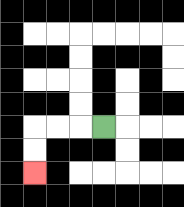{'start': '[4, 5]', 'end': '[1, 7]', 'path_directions': 'L,L,L,D,D', 'path_coordinates': '[[4, 5], [3, 5], [2, 5], [1, 5], [1, 6], [1, 7]]'}